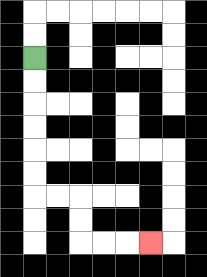{'start': '[1, 2]', 'end': '[6, 10]', 'path_directions': 'D,D,D,D,D,D,R,R,D,D,R,R,R', 'path_coordinates': '[[1, 2], [1, 3], [1, 4], [1, 5], [1, 6], [1, 7], [1, 8], [2, 8], [3, 8], [3, 9], [3, 10], [4, 10], [5, 10], [6, 10]]'}